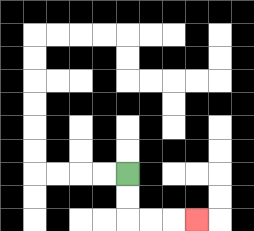{'start': '[5, 7]', 'end': '[8, 9]', 'path_directions': 'D,D,R,R,R', 'path_coordinates': '[[5, 7], [5, 8], [5, 9], [6, 9], [7, 9], [8, 9]]'}